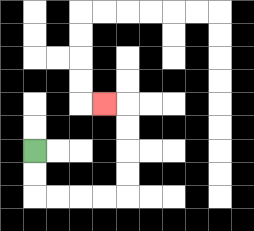{'start': '[1, 6]', 'end': '[4, 4]', 'path_directions': 'D,D,R,R,R,R,U,U,U,U,L', 'path_coordinates': '[[1, 6], [1, 7], [1, 8], [2, 8], [3, 8], [4, 8], [5, 8], [5, 7], [5, 6], [5, 5], [5, 4], [4, 4]]'}